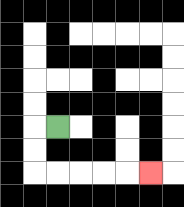{'start': '[2, 5]', 'end': '[6, 7]', 'path_directions': 'L,D,D,R,R,R,R,R', 'path_coordinates': '[[2, 5], [1, 5], [1, 6], [1, 7], [2, 7], [3, 7], [4, 7], [5, 7], [6, 7]]'}